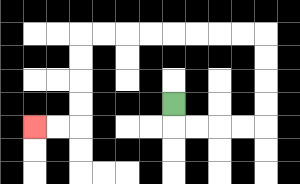{'start': '[7, 4]', 'end': '[1, 5]', 'path_directions': 'D,R,R,R,R,U,U,U,U,L,L,L,L,L,L,L,L,D,D,D,D,L,L', 'path_coordinates': '[[7, 4], [7, 5], [8, 5], [9, 5], [10, 5], [11, 5], [11, 4], [11, 3], [11, 2], [11, 1], [10, 1], [9, 1], [8, 1], [7, 1], [6, 1], [5, 1], [4, 1], [3, 1], [3, 2], [3, 3], [3, 4], [3, 5], [2, 5], [1, 5]]'}